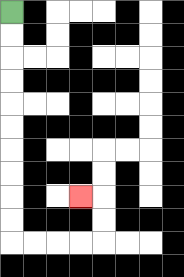{'start': '[0, 0]', 'end': '[3, 8]', 'path_directions': 'D,D,D,D,D,D,D,D,D,D,R,R,R,R,U,U,L', 'path_coordinates': '[[0, 0], [0, 1], [0, 2], [0, 3], [0, 4], [0, 5], [0, 6], [0, 7], [0, 8], [0, 9], [0, 10], [1, 10], [2, 10], [3, 10], [4, 10], [4, 9], [4, 8], [3, 8]]'}